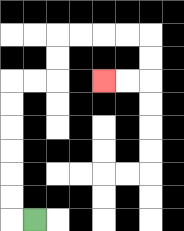{'start': '[1, 9]', 'end': '[4, 3]', 'path_directions': 'L,U,U,U,U,U,U,R,R,U,U,R,R,R,R,D,D,L,L', 'path_coordinates': '[[1, 9], [0, 9], [0, 8], [0, 7], [0, 6], [0, 5], [0, 4], [0, 3], [1, 3], [2, 3], [2, 2], [2, 1], [3, 1], [4, 1], [5, 1], [6, 1], [6, 2], [6, 3], [5, 3], [4, 3]]'}